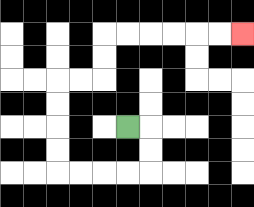{'start': '[5, 5]', 'end': '[10, 1]', 'path_directions': 'R,D,D,L,L,L,L,U,U,U,U,R,R,U,U,R,R,R,R,R,R', 'path_coordinates': '[[5, 5], [6, 5], [6, 6], [6, 7], [5, 7], [4, 7], [3, 7], [2, 7], [2, 6], [2, 5], [2, 4], [2, 3], [3, 3], [4, 3], [4, 2], [4, 1], [5, 1], [6, 1], [7, 1], [8, 1], [9, 1], [10, 1]]'}